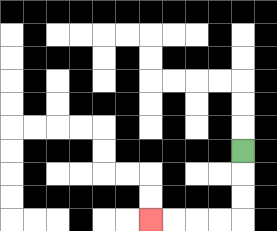{'start': '[10, 6]', 'end': '[6, 9]', 'path_directions': 'D,D,D,L,L,L,L', 'path_coordinates': '[[10, 6], [10, 7], [10, 8], [10, 9], [9, 9], [8, 9], [7, 9], [6, 9]]'}